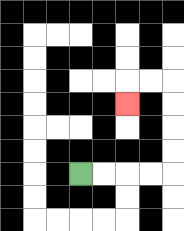{'start': '[3, 7]', 'end': '[5, 4]', 'path_directions': 'R,R,R,R,U,U,U,U,L,L,D', 'path_coordinates': '[[3, 7], [4, 7], [5, 7], [6, 7], [7, 7], [7, 6], [7, 5], [7, 4], [7, 3], [6, 3], [5, 3], [5, 4]]'}